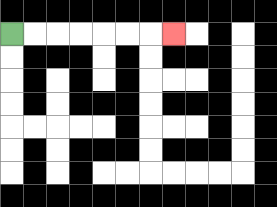{'start': '[0, 1]', 'end': '[7, 1]', 'path_directions': 'R,R,R,R,R,R,R', 'path_coordinates': '[[0, 1], [1, 1], [2, 1], [3, 1], [4, 1], [5, 1], [6, 1], [7, 1]]'}